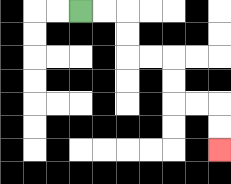{'start': '[3, 0]', 'end': '[9, 6]', 'path_directions': 'R,R,D,D,R,R,D,D,R,R,D,D', 'path_coordinates': '[[3, 0], [4, 0], [5, 0], [5, 1], [5, 2], [6, 2], [7, 2], [7, 3], [7, 4], [8, 4], [9, 4], [9, 5], [9, 6]]'}